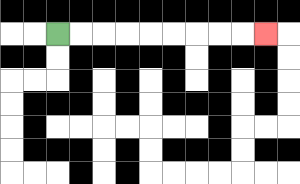{'start': '[2, 1]', 'end': '[11, 1]', 'path_directions': 'R,R,R,R,R,R,R,R,R', 'path_coordinates': '[[2, 1], [3, 1], [4, 1], [5, 1], [6, 1], [7, 1], [8, 1], [9, 1], [10, 1], [11, 1]]'}